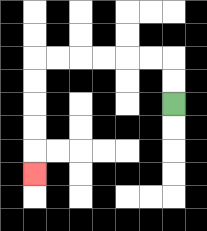{'start': '[7, 4]', 'end': '[1, 7]', 'path_directions': 'U,U,L,L,L,L,L,L,D,D,D,D,D', 'path_coordinates': '[[7, 4], [7, 3], [7, 2], [6, 2], [5, 2], [4, 2], [3, 2], [2, 2], [1, 2], [1, 3], [1, 4], [1, 5], [1, 6], [1, 7]]'}